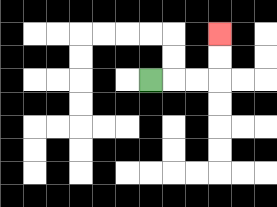{'start': '[6, 3]', 'end': '[9, 1]', 'path_directions': 'R,R,R,U,U', 'path_coordinates': '[[6, 3], [7, 3], [8, 3], [9, 3], [9, 2], [9, 1]]'}